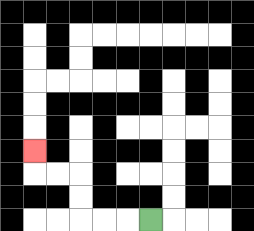{'start': '[6, 9]', 'end': '[1, 6]', 'path_directions': 'L,L,L,U,U,L,L,U', 'path_coordinates': '[[6, 9], [5, 9], [4, 9], [3, 9], [3, 8], [3, 7], [2, 7], [1, 7], [1, 6]]'}